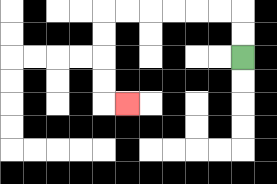{'start': '[10, 2]', 'end': '[5, 4]', 'path_directions': 'U,U,L,L,L,L,L,L,D,D,D,D,R', 'path_coordinates': '[[10, 2], [10, 1], [10, 0], [9, 0], [8, 0], [7, 0], [6, 0], [5, 0], [4, 0], [4, 1], [4, 2], [4, 3], [4, 4], [5, 4]]'}